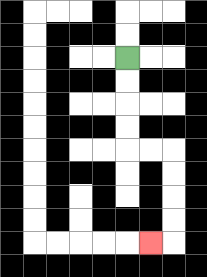{'start': '[5, 2]', 'end': '[6, 10]', 'path_directions': 'D,D,D,D,R,R,D,D,D,D,L', 'path_coordinates': '[[5, 2], [5, 3], [5, 4], [5, 5], [5, 6], [6, 6], [7, 6], [7, 7], [7, 8], [7, 9], [7, 10], [6, 10]]'}